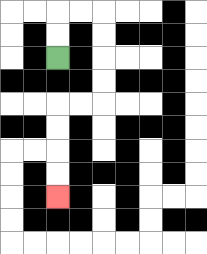{'start': '[2, 2]', 'end': '[2, 8]', 'path_directions': 'U,U,R,R,D,D,D,D,L,L,D,D,D,D', 'path_coordinates': '[[2, 2], [2, 1], [2, 0], [3, 0], [4, 0], [4, 1], [4, 2], [4, 3], [4, 4], [3, 4], [2, 4], [2, 5], [2, 6], [2, 7], [2, 8]]'}